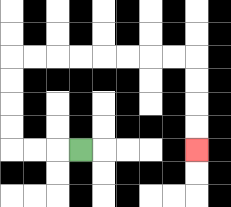{'start': '[3, 6]', 'end': '[8, 6]', 'path_directions': 'L,L,L,U,U,U,U,R,R,R,R,R,R,R,R,D,D,D,D', 'path_coordinates': '[[3, 6], [2, 6], [1, 6], [0, 6], [0, 5], [0, 4], [0, 3], [0, 2], [1, 2], [2, 2], [3, 2], [4, 2], [5, 2], [6, 2], [7, 2], [8, 2], [8, 3], [8, 4], [8, 5], [8, 6]]'}